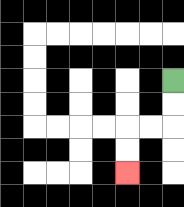{'start': '[7, 3]', 'end': '[5, 7]', 'path_directions': 'D,D,L,L,D,D', 'path_coordinates': '[[7, 3], [7, 4], [7, 5], [6, 5], [5, 5], [5, 6], [5, 7]]'}